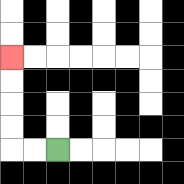{'start': '[2, 6]', 'end': '[0, 2]', 'path_directions': 'L,L,U,U,U,U', 'path_coordinates': '[[2, 6], [1, 6], [0, 6], [0, 5], [0, 4], [0, 3], [0, 2]]'}